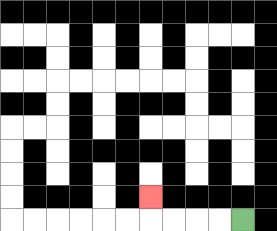{'start': '[10, 9]', 'end': '[6, 8]', 'path_directions': 'L,L,L,L,U', 'path_coordinates': '[[10, 9], [9, 9], [8, 9], [7, 9], [6, 9], [6, 8]]'}